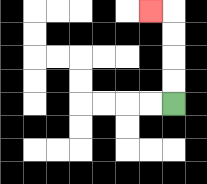{'start': '[7, 4]', 'end': '[6, 0]', 'path_directions': 'U,U,U,U,L', 'path_coordinates': '[[7, 4], [7, 3], [7, 2], [7, 1], [7, 0], [6, 0]]'}